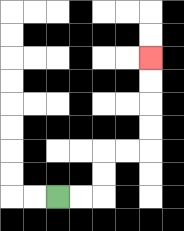{'start': '[2, 8]', 'end': '[6, 2]', 'path_directions': 'R,R,U,U,R,R,U,U,U,U', 'path_coordinates': '[[2, 8], [3, 8], [4, 8], [4, 7], [4, 6], [5, 6], [6, 6], [6, 5], [6, 4], [6, 3], [6, 2]]'}